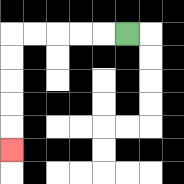{'start': '[5, 1]', 'end': '[0, 6]', 'path_directions': 'L,L,L,L,L,D,D,D,D,D', 'path_coordinates': '[[5, 1], [4, 1], [3, 1], [2, 1], [1, 1], [0, 1], [0, 2], [0, 3], [0, 4], [0, 5], [0, 6]]'}